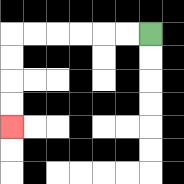{'start': '[6, 1]', 'end': '[0, 5]', 'path_directions': 'L,L,L,L,L,L,D,D,D,D', 'path_coordinates': '[[6, 1], [5, 1], [4, 1], [3, 1], [2, 1], [1, 1], [0, 1], [0, 2], [0, 3], [0, 4], [0, 5]]'}